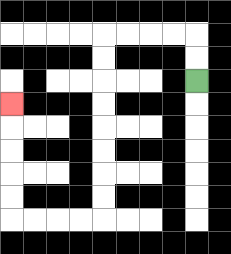{'start': '[8, 3]', 'end': '[0, 4]', 'path_directions': 'U,U,L,L,L,L,D,D,D,D,D,D,D,D,L,L,L,L,U,U,U,U,U', 'path_coordinates': '[[8, 3], [8, 2], [8, 1], [7, 1], [6, 1], [5, 1], [4, 1], [4, 2], [4, 3], [4, 4], [4, 5], [4, 6], [4, 7], [4, 8], [4, 9], [3, 9], [2, 9], [1, 9], [0, 9], [0, 8], [0, 7], [0, 6], [0, 5], [0, 4]]'}